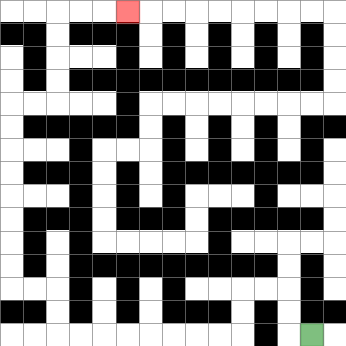{'start': '[13, 14]', 'end': '[5, 0]', 'path_directions': 'L,U,U,L,L,D,D,L,L,L,L,L,L,L,L,U,U,L,L,U,U,U,U,U,U,U,U,R,R,U,U,U,U,R,R,R', 'path_coordinates': '[[13, 14], [12, 14], [12, 13], [12, 12], [11, 12], [10, 12], [10, 13], [10, 14], [9, 14], [8, 14], [7, 14], [6, 14], [5, 14], [4, 14], [3, 14], [2, 14], [2, 13], [2, 12], [1, 12], [0, 12], [0, 11], [0, 10], [0, 9], [0, 8], [0, 7], [0, 6], [0, 5], [0, 4], [1, 4], [2, 4], [2, 3], [2, 2], [2, 1], [2, 0], [3, 0], [4, 0], [5, 0]]'}